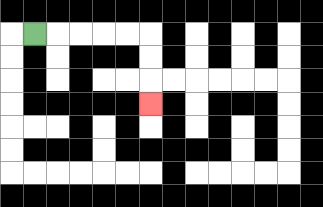{'start': '[1, 1]', 'end': '[6, 4]', 'path_directions': 'R,R,R,R,R,D,D,D', 'path_coordinates': '[[1, 1], [2, 1], [3, 1], [4, 1], [5, 1], [6, 1], [6, 2], [6, 3], [6, 4]]'}